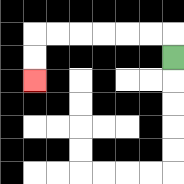{'start': '[7, 2]', 'end': '[1, 3]', 'path_directions': 'U,L,L,L,L,L,L,D,D', 'path_coordinates': '[[7, 2], [7, 1], [6, 1], [5, 1], [4, 1], [3, 1], [2, 1], [1, 1], [1, 2], [1, 3]]'}